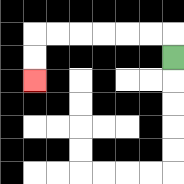{'start': '[7, 2]', 'end': '[1, 3]', 'path_directions': 'U,L,L,L,L,L,L,D,D', 'path_coordinates': '[[7, 2], [7, 1], [6, 1], [5, 1], [4, 1], [3, 1], [2, 1], [1, 1], [1, 2], [1, 3]]'}